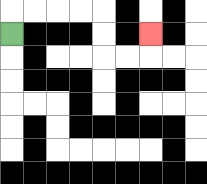{'start': '[0, 1]', 'end': '[6, 1]', 'path_directions': 'U,R,R,R,R,D,D,R,R,U', 'path_coordinates': '[[0, 1], [0, 0], [1, 0], [2, 0], [3, 0], [4, 0], [4, 1], [4, 2], [5, 2], [6, 2], [6, 1]]'}